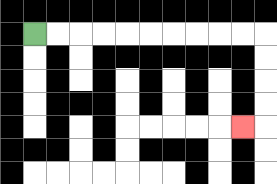{'start': '[1, 1]', 'end': '[10, 5]', 'path_directions': 'R,R,R,R,R,R,R,R,R,R,D,D,D,D,L', 'path_coordinates': '[[1, 1], [2, 1], [3, 1], [4, 1], [5, 1], [6, 1], [7, 1], [8, 1], [9, 1], [10, 1], [11, 1], [11, 2], [11, 3], [11, 4], [11, 5], [10, 5]]'}